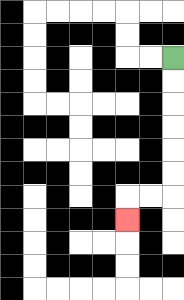{'start': '[7, 2]', 'end': '[5, 9]', 'path_directions': 'D,D,D,D,D,D,L,L,D', 'path_coordinates': '[[7, 2], [7, 3], [7, 4], [7, 5], [7, 6], [7, 7], [7, 8], [6, 8], [5, 8], [5, 9]]'}